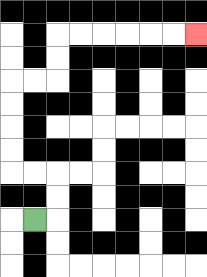{'start': '[1, 9]', 'end': '[8, 1]', 'path_directions': 'R,U,U,L,L,U,U,U,U,R,R,U,U,R,R,R,R,R,R', 'path_coordinates': '[[1, 9], [2, 9], [2, 8], [2, 7], [1, 7], [0, 7], [0, 6], [0, 5], [0, 4], [0, 3], [1, 3], [2, 3], [2, 2], [2, 1], [3, 1], [4, 1], [5, 1], [6, 1], [7, 1], [8, 1]]'}